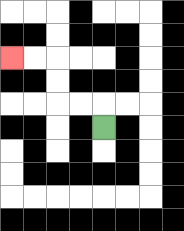{'start': '[4, 5]', 'end': '[0, 2]', 'path_directions': 'U,L,L,U,U,L,L', 'path_coordinates': '[[4, 5], [4, 4], [3, 4], [2, 4], [2, 3], [2, 2], [1, 2], [0, 2]]'}